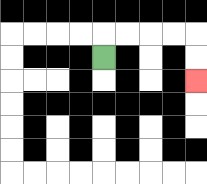{'start': '[4, 2]', 'end': '[8, 3]', 'path_directions': 'U,R,R,R,R,D,D', 'path_coordinates': '[[4, 2], [4, 1], [5, 1], [6, 1], [7, 1], [8, 1], [8, 2], [8, 3]]'}